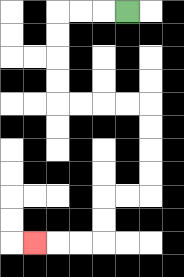{'start': '[5, 0]', 'end': '[1, 10]', 'path_directions': 'L,L,L,D,D,D,D,R,R,R,R,D,D,D,D,L,L,D,D,L,L,L', 'path_coordinates': '[[5, 0], [4, 0], [3, 0], [2, 0], [2, 1], [2, 2], [2, 3], [2, 4], [3, 4], [4, 4], [5, 4], [6, 4], [6, 5], [6, 6], [6, 7], [6, 8], [5, 8], [4, 8], [4, 9], [4, 10], [3, 10], [2, 10], [1, 10]]'}